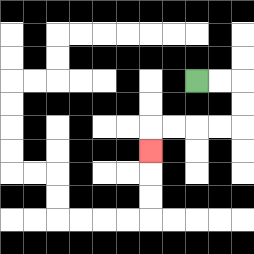{'start': '[8, 3]', 'end': '[6, 6]', 'path_directions': 'R,R,D,D,L,L,L,L,D', 'path_coordinates': '[[8, 3], [9, 3], [10, 3], [10, 4], [10, 5], [9, 5], [8, 5], [7, 5], [6, 5], [6, 6]]'}